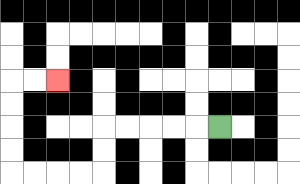{'start': '[9, 5]', 'end': '[2, 3]', 'path_directions': 'L,L,L,L,L,D,D,L,L,L,L,U,U,U,U,R,R', 'path_coordinates': '[[9, 5], [8, 5], [7, 5], [6, 5], [5, 5], [4, 5], [4, 6], [4, 7], [3, 7], [2, 7], [1, 7], [0, 7], [0, 6], [0, 5], [0, 4], [0, 3], [1, 3], [2, 3]]'}